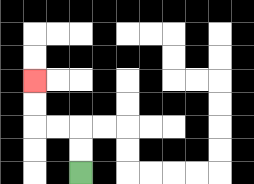{'start': '[3, 7]', 'end': '[1, 3]', 'path_directions': 'U,U,L,L,U,U', 'path_coordinates': '[[3, 7], [3, 6], [3, 5], [2, 5], [1, 5], [1, 4], [1, 3]]'}